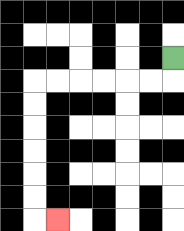{'start': '[7, 2]', 'end': '[2, 9]', 'path_directions': 'D,L,L,L,L,L,L,D,D,D,D,D,D,R', 'path_coordinates': '[[7, 2], [7, 3], [6, 3], [5, 3], [4, 3], [3, 3], [2, 3], [1, 3], [1, 4], [1, 5], [1, 6], [1, 7], [1, 8], [1, 9], [2, 9]]'}